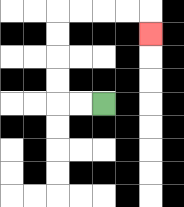{'start': '[4, 4]', 'end': '[6, 1]', 'path_directions': 'L,L,U,U,U,U,R,R,R,R,D', 'path_coordinates': '[[4, 4], [3, 4], [2, 4], [2, 3], [2, 2], [2, 1], [2, 0], [3, 0], [4, 0], [5, 0], [6, 0], [6, 1]]'}